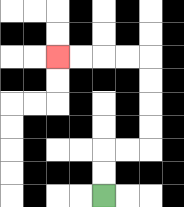{'start': '[4, 8]', 'end': '[2, 2]', 'path_directions': 'U,U,R,R,U,U,U,U,L,L,L,L', 'path_coordinates': '[[4, 8], [4, 7], [4, 6], [5, 6], [6, 6], [6, 5], [6, 4], [6, 3], [6, 2], [5, 2], [4, 2], [3, 2], [2, 2]]'}